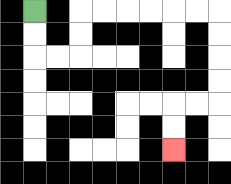{'start': '[1, 0]', 'end': '[7, 6]', 'path_directions': 'D,D,R,R,U,U,R,R,R,R,R,R,D,D,D,D,L,L,D,D', 'path_coordinates': '[[1, 0], [1, 1], [1, 2], [2, 2], [3, 2], [3, 1], [3, 0], [4, 0], [5, 0], [6, 0], [7, 0], [8, 0], [9, 0], [9, 1], [9, 2], [9, 3], [9, 4], [8, 4], [7, 4], [7, 5], [7, 6]]'}